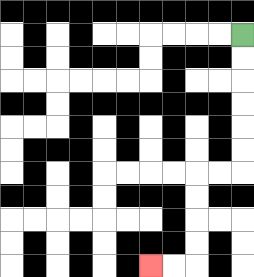{'start': '[10, 1]', 'end': '[6, 11]', 'path_directions': 'D,D,D,D,D,D,L,L,D,D,D,D,L,L', 'path_coordinates': '[[10, 1], [10, 2], [10, 3], [10, 4], [10, 5], [10, 6], [10, 7], [9, 7], [8, 7], [8, 8], [8, 9], [8, 10], [8, 11], [7, 11], [6, 11]]'}